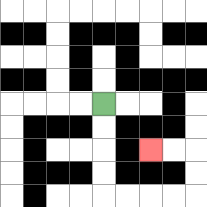{'start': '[4, 4]', 'end': '[6, 6]', 'path_directions': 'D,D,D,D,R,R,R,R,U,U,L,L', 'path_coordinates': '[[4, 4], [4, 5], [4, 6], [4, 7], [4, 8], [5, 8], [6, 8], [7, 8], [8, 8], [8, 7], [8, 6], [7, 6], [6, 6]]'}